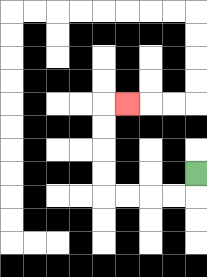{'start': '[8, 7]', 'end': '[5, 4]', 'path_directions': 'D,L,L,L,L,U,U,U,U,R', 'path_coordinates': '[[8, 7], [8, 8], [7, 8], [6, 8], [5, 8], [4, 8], [4, 7], [4, 6], [4, 5], [4, 4], [5, 4]]'}